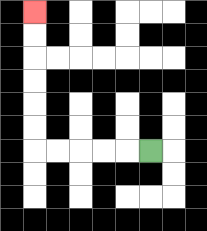{'start': '[6, 6]', 'end': '[1, 0]', 'path_directions': 'L,L,L,L,L,U,U,U,U,U,U', 'path_coordinates': '[[6, 6], [5, 6], [4, 6], [3, 6], [2, 6], [1, 6], [1, 5], [1, 4], [1, 3], [1, 2], [1, 1], [1, 0]]'}